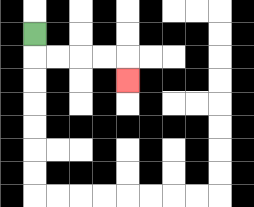{'start': '[1, 1]', 'end': '[5, 3]', 'path_directions': 'D,R,R,R,R,D', 'path_coordinates': '[[1, 1], [1, 2], [2, 2], [3, 2], [4, 2], [5, 2], [5, 3]]'}